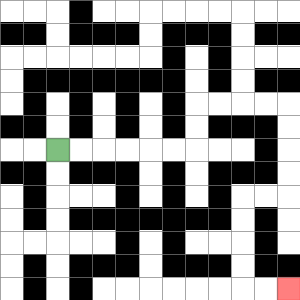{'start': '[2, 6]', 'end': '[12, 12]', 'path_directions': 'R,R,R,R,R,R,U,U,R,R,R,R,D,D,D,D,L,L,D,D,D,D,R,R', 'path_coordinates': '[[2, 6], [3, 6], [4, 6], [5, 6], [6, 6], [7, 6], [8, 6], [8, 5], [8, 4], [9, 4], [10, 4], [11, 4], [12, 4], [12, 5], [12, 6], [12, 7], [12, 8], [11, 8], [10, 8], [10, 9], [10, 10], [10, 11], [10, 12], [11, 12], [12, 12]]'}